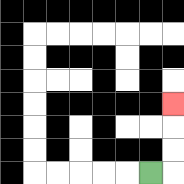{'start': '[6, 7]', 'end': '[7, 4]', 'path_directions': 'R,U,U,U', 'path_coordinates': '[[6, 7], [7, 7], [7, 6], [7, 5], [7, 4]]'}